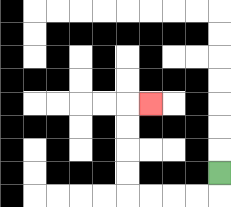{'start': '[9, 7]', 'end': '[6, 4]', 'path_directions': 'D,L,L,L,L,U,U,U,U,R', 'path_coordinates': '[[9, 7], [9, 8], [8, 8], [7, 8], [6, 8], [5, 8], [5, 7], [5, 6], [5, 5], [5, 4], [6, 4]]'}